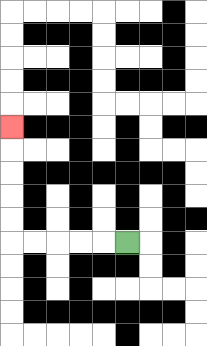{'start': '[5, 10]', 'end': '[0, 5]', 'path_directions': 'L,L,L,L,L,U,U,U,U,U', 'path_coordinates': '[[5, 10], [4, 10], [3, 10], [2, 10], [1, 10], [0, 10], [0, 9], [0, 8], [0, 7], [0, 6], [0, 5]]'}